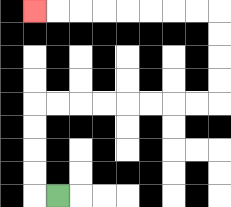{'start': '[2, 8]', 'end': '[1, 0]', 'path_directions': 'L,U,U,U,U,R,R,R,R,R,R,R,R,U,U,U,U,L,L,L,L,L,L,L,L', 'path_coordinates': '[[2, 8], [1, 8], [1, 7], [1, 6], [1, 5], [1, 4], [2, 4], [3, 4], [4, 4], [5, 4], [6, 4], [7, 4], [8, 4], [9, 4], [9, 3], [9, 2], [9, 1], [9, 0], [8, 0], [7, 0], [6, 0], [5, 0], [4, 0], [3, 0], [2, 0], [1, 0]]'}